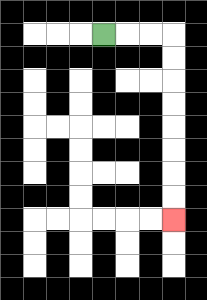{'start': '[4, 1]', 'end': '[7, 9]', 'path_directions': 'R,R,R,D,D,D,D,D,D,D,D', 'path_coordinates': '[[4, 1], [5, 1], [6, 1], [7, 1], [7, 2], [7, 3], [7, 4], [7, 5], [7, 6], [7, 7], [7, 8], [7, 9]]'}